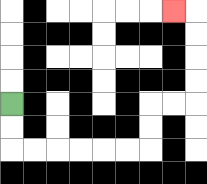{'start': '[0, 4]', 'end': '[7, 0]', 'path_directions': 'D,D,R,R,R,R,R,R,U,U,R,R,U,U,U,U,L', 'path_coordinates': '[[0, 4], [0, 5], [0, 6], [1, 6], [2, 6], [3, 6], [4, 6], [5, 6], [6, 6], [6, 5], [6, 4], [7, 4], [8, 4], [8, 3], [8, 2], [8, 1], [8, 0], [7, 0]]'}